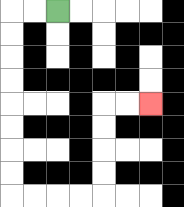{'start': '[2, 0]', 'end': '[6, 4]', 'path_directions': 'L,L,D,D,D,D,D,D,D,D,R,R,R,R,U,U,U,U,R,R', 'path_coordinates': '[[2, 0], [1, 0], [0, 0], [0, 1], [0, 2], [0, 3], [0, 4], [0, 5], [0, 6], [0, 7], [0, 8], [1, 8], [2, 8], [3, 8], [4, 8], [4, 7], [4, 6], [4, 5], [4, 4], [5, 4], [6, 4]]'}